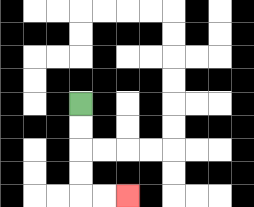{'start': '[3, 4]', 'end': '[5, 8]', 'path_directions': 'D,D,D,D,R,R', 'path_coordinates': '[[3, 4], [3, 5], [3, 6], [3, 7], [3, 8], [4, 8], [5, 8]]'}